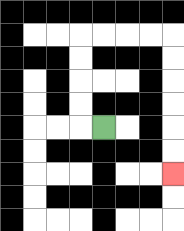{'start': '[4, 5]', 'end': '[7, 7]', 'path_directions': 'L,U,U,U,U,R,R,R,R,D,D,D,D,D,D', 'path_coordinates': '[[4, 5], [3, 5], [3, 4], [3, 3], [3, 2], [3, 1], [4, 1], [5, 1], [6, 1], [7, 1], [7, 2], [7, 3], [7, 4], [7, 5], [7, 6], [7, 7]]'}